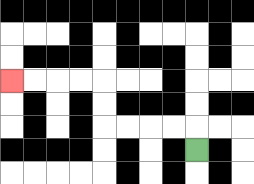{'start': '[8, 6]', 'end': '[0, 3]', 'path_directions': 'U,L,L,L,L,U,U,L,L,L,L', 'path_coordinates': '[[8, 6], [8, 5], [7, 5], [6, 5], [5, 5], [4, 5], [4, 4], [4, 3], [3, 3], [2, 3], [1, 3], [0, 3]]'}